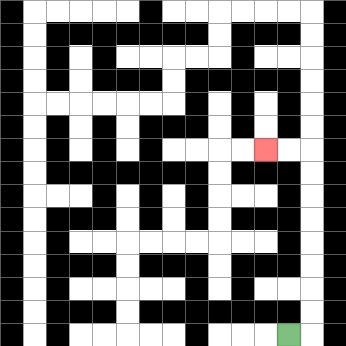{'start': '[12, 14]', 'end': '[11, 6]', 'path_directions': 'R,U,U,U,U,U,U,U,U,L,L', 'path_coordinates': '[[12, 14], [13, 14], [13, 13], [13, 12], [13, 11], [13, 10], [13, 9], [13, 8], [13, 7], [13, 6], [12, 6], [11, 6]]'}